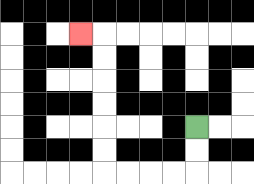{'start': '[8, 5]', 'end': '[3, 1]', 'path_directions': 'D,D,L,L,L,L,U,U,U,U,U,U,L', 'path_coordinates': '[[8, 5], [8, 6], [8, 7], [7, 7], [6, 7], [5, 7], [4, 7], [4, 6], [4, 5], [4, 4], [4, 3], [4, 2], [4, 1], [3, 1]]'}